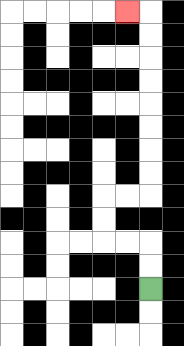{'start': '[6, 12]', 'end': '[5, 0]', 'path_directions': 'U,U,L,L,U,U,R,R,U,U,U,U,U,U,U,U,L', 'path_coordinates': '[[6, 12], [6, 11], [6, 10], [5, 10], [4, 10], [4, 9], [4, 8], [5, 8], [6, 8], [6, 7], [6, 6], [6, 5], [6, 4], [6, 3], [6, 2], [6, 1], [6, 0], [5, 0]]'}